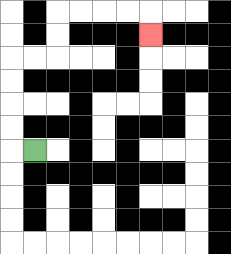{'start': '[1, 6]', 'end': '[6, 1]', 'path_directions': 'L,U,U,U,U,R,R,U,U,R,R,R,R,D', 'path_coordinates': '[[1, 6], [0, 6], [0, 5], [0, 4], [0, 3], [0, 2], [1, 2], [2, 2], [2, 1], [2, 0], [3, 0], [4, 0], [5, 0], [6, 0], [6, 1]]'}